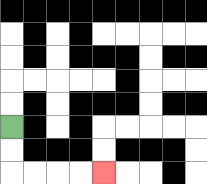{'start': '[0, 5]', 'end': '[4, 7]', 'path_directions': 'D,D,R,R,R,R', 'path_coordinates': '[[0, 5], [0, 6], [0, 7], [1, 7], [2, 7], [3, 7], [4, 7]]'}